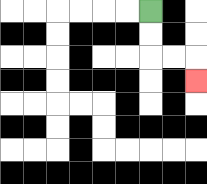{'start': '[6, 0]', 'end': '[8, 3]', 'path_directions': 'D,D,R,R,D', 'path_coordinates': '[[6, 0], [6, 1], [6, 2], [7, 2], [8, 2], [8, 3]]'}